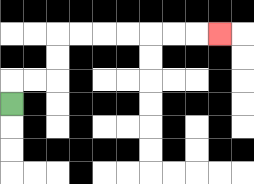{'start': '[0, 4]', 'end': '[9, 1]', 'path_directions': 'U,R,R,U,U,R,R,R,R,R,R,R', 'path_coordinates': '[[0, 4], [0, 3], [1, 3], [2, 3], [2, 2], [2, 1], [3, 1], [4, 1], [5, 1], [6, 1], [7, 1], [8, 1], [9, 1]]'}